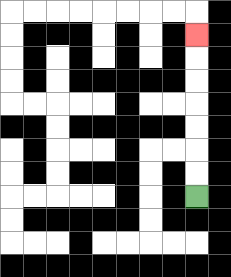{'start': '[8, 8]', 'end': '[8, 1]', 'path_directions': 'U,U,U,U,U,U,U', 'path_coordinates': '[[8, 8], [8, 7], [8, 6], [8, 5], [8, 4], [8, 3], [8, 2], [8, 1]]'}